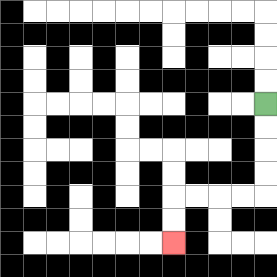{'start': '[11, 4]', 'end': '[7, 10]', 'path_directions': 'D,D,D,D,L,L,L,L,D,D', 'path_coordinates': '[[11, 4], [11, 5], [11, 6], [11, 7], [11, 8], [10, 8], [9, 8], [8, 8], [7, 8], [7, 9], [7, 10]]'}